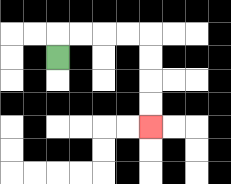{'start': '[2, 2]', 'end': '[6, 5]', 'path_directions': 'U,R,R,R,R,D,D,D,D', 'path_coordinates': '[[2, 2], [2, 1], [3, 1], [4, 1], [5, 1], [6, 1], [6, 2], [6, 3], [6, 4], [6, 5]]'}